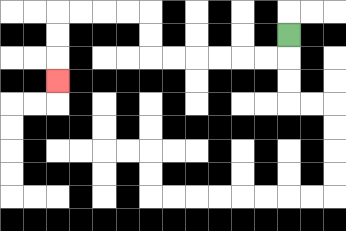{'start': '[12, 1]', 'end': '[2, 3]', 'path_directions': 'D,L,L,L,L,L,L,U,U,L,L,L,L,D,D,D', 'path_coordinates': '[[12, 1], [12, 2], [11, 2], [10, 2], [9, 2], [8, 2], [7, 2], [6, 2], [6, 1], [6, 0], [5, 0], [4, 0], [3, 0], [2, 0], [2, 1], [2, 2], [2, 3]]'}